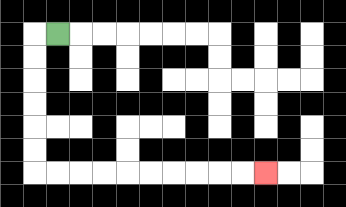{'start': '[2, 1]', 'end': '[11, 7]', 'path_directions': 'L,D,D,D,D,D,D,R,R,R,R,R,R,R,R,R,R', 'path_coordinates': '[[2, 1], [1, 1], [1, 2], [1, 3], [1, 4], [1, 5], [1, 6], [1, 7], [2, 7], [3, 7], [4, 7], [5, 7], [6, 7], [7, 7], [8, 7], [9, 7], [10, 7], [11, 7]]'}